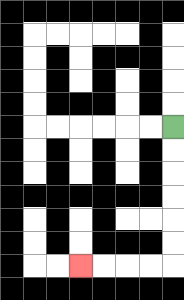{'start': '[7, 5]', 'end': '[3, 11]', 'path_directions': 'D,D,D,D,D,D,L,L,L,L', 'path_coordinates': '[[7, 5], [7, 6], [7, 7], [7, 8], [7, 9], [7, 10], [7, 11], [6, 11], [5, 11], [4, 11], [3, 11]]'}